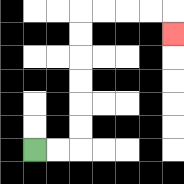{'start': '[1, 6]', 'end': '[7, 1]', 'path_directions': 'R,R,U,U,U,U,U,U,R,R,R,R,D', 'path_coordinates': '[[1, 6], [2, 6], [3, 6], [3, 5], [3, 4], [3, 3], [3, 2], [3, 1], [3, 0], [4, 0], [5, 0], [6, 0], [7, 0], [7, 1]]'}